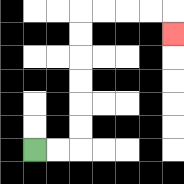{'start': '[1, 6]', 'end': '[7, 1]', 'path_directions': 'R,R,U,U,U,U,U,U,R,R,R,R,D', 'path_coordinates': '[[1, 6], [2, 6], [3, 6], [3, 5], [3, 4], [3, 3], [3, 2], [3, 1], [3, 0], [4, 0], [5, 0], [6, 0], [7, 0], [7, 1]]'}